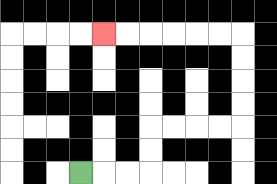{'start': '[3, 7]', 'end': '[4, 1]', 'path_directions': 'R,R,R,U,U,R,R,R,R,U,U,U,U,L,L,L,L,L,L', 'path_coordinates': '[[3, 7], [4, 7], [5, 7], [6, 7], [6, 6], [6, 5], [7, 5], [8, 5], [9, 5], [10, 5], [10, 4], [10, 3], [10, 2], [10, 1], [9, 1], [8, 1], [7, 1], [6, 1], [5, 1], [4, 1]]'}